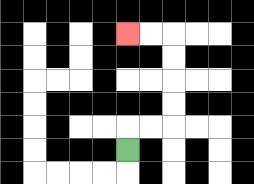{'start': '[5, 6]', 'end': '[5, 1]', 'path_directions': 'U,R,R,U,U,U,U,L,L', 'path_coordinates': '[[5, 6], [5, 5], [6, 5], [7, 5], [7, 4], [7, 3], [7, 2], [7, 1], [6, 1], [5, 1]]'}